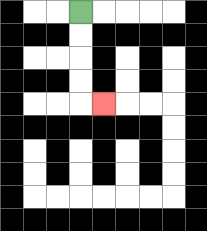{'start': '[3, 0]', 'end': '[4, 4]', 'path_directions': 'D,D,D,D,R', 'path_coordinates': '[[3, 0], [3, 1], [3, 2], [3, 3], [3, 4], [4, 4]]'}